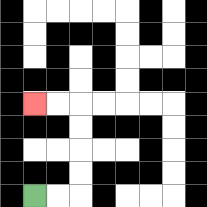{'start': '[1, 8]', 'end': '[1, 4]', 'path_directions': 'R,R,U,U,U,U,L,L', 'path_coordinates': '[[1, 8], [2, 8], [3, 8], [3, 7], [3, 6], [3, 5], [3, 4], [2, 4], [1, 4]]'}